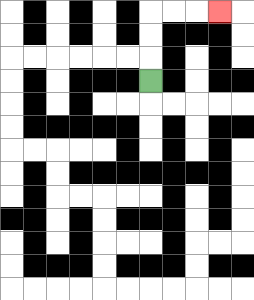{'start': '[6, 3]', 'end': '[9, 0]', 'path_directions': 'U,U,U,R,R,R', 'path_coordinates': '[[6, 3], [6, 2], [6, 1], [6, 0], [7, 0], [8, 0], [9, 0]]'}